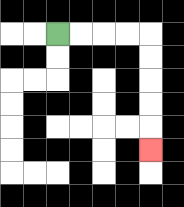{'start': '[2, 1]', 'end': '[6, 6]', 'path_directions': 'R,R,R,R,D,D,D,D,D', 'path_coordinates': '[[2, 1], [3, 1], [4, 1], [5, 1], [6, 1], [6, 2], [6, 3], [6, 4], [6, 5], [6, 6]]'}